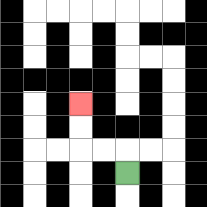{'start': '[5, 7]', 'end': '[3, 4]', 'path_directions': 'U,L,L,U,U', 'path_coordinates': '[[5, 7], [5, 6], [4, 6], [3, 6], [3, 5], [3, 4]]'}